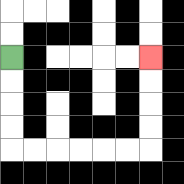{'start': '[0, 2]', 'end': '[6, 2]', 'path_directions': 'D,D,D,D,R,R,R,R,R,R,U,U,U,U', 'path_coordinates': '[[0, 2], [0, 3], [0, 4], [0, 5], [0, 6], [1, 6], [2, 6], [3, 6], [4, 6], [5, 6], [6, 6], [6, 5], [6, 4], [6, 3], [6, 2]]'}